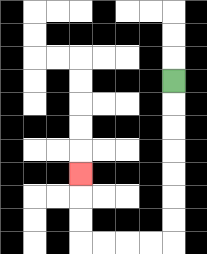{'start': '[7, 3]', 'end': '[3, 7]', 'path_directions': 'D,D,D,D,D,D,D,L,L,L,L,U,U,U', 'path_coordinates': '[[7, 3], [7, 4], [7, 5], [7, 6], [7, 7], [7, 8], [7, 9], [7, 10], [6, 10], [5, 10], [4, 10], [3, 10], [3, 9], [3, 8], [3, 7]]'}